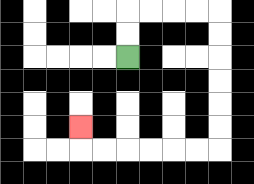{'start': '[5, 2]', 'end': '[3, 5]', 'path_directions': 'U,U,R,R,R,R,D,D,D,D,D,D,L,L,L,L,L,L,U', 'path_coordinates': '[[5, 2], [5, 1], [5, 0], [6, 0], [7, 0], [8, 0], [9, 0], [9, 1], [9, 2], [9, 3], [9, 4], [9, 5], [9, 6], [8, 6], [7, 6], [6, 6], [5, 6], [4, 6], [3, 6], [3, 5]]'}